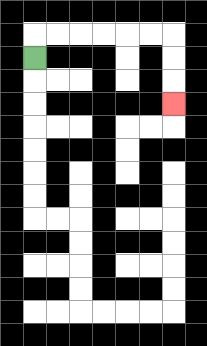{'start': '[1, 2]', 'end': '[7, 4]', 'path_directions': 'U,R,R,R,R,R,R,D,D,D', 'path_coordinates': '[[1, 2], [1, 1], [2, 1], [3, 1], [4, 1], [5, 1], [6, 1], [7, 1], [7, 2], [7, 3], [7, 4]]'}